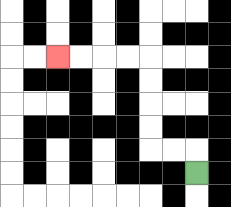{'start': '[8, 7]', 'end': '[2, 2]', 'path_directions': 'U,L,L,U,U,U,U,L,L,L,L', 'path_coordinates': '[[8, 7], [8, 6], [7, 6], [6, 6], [6, 5], [6, 4], [6, 3], [6, 2], [5, 2], [4, 2], [3, 2], [2, 2]]'}